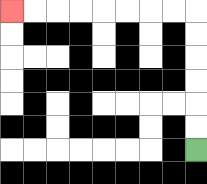{'start': '[8, 6]', 'end': '[0, 0]', 'path_directions': 'U,U,U,U,U,U,L,L,L,L,L,L,L,L', 'path_coordinates': '[[8, 6], [8, 5], [8, 4], [8, 3], [8, 2], [8, 1], [8, 0], [7, 0], [6, 0], [5, 0], [4, 0], [3, 0], [2, 0], [1, 0], [0, 0]]'}